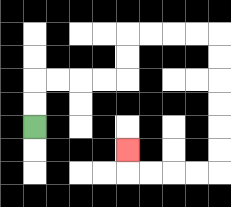{'start': '[1, 5]', 'end': '[5, 6]', 'path_directions': 'U,U,R,R,R,R,U,U,R,R,R,R,D,D,D,D,D,D,L,L,L,L,U', 'path_coordinates': '[[1, 5], [1, 4], [1, 3], [2, 3], [3, 3], [4, 3], [5, 3], [5, 2], [5, 1], [6, 1], [7, 1], [8, 1], [9, 1], [9, 2], [9, 3], [9, 4], [9, 5], [9, 6], [9, 7], [8, 7], [7, 7], [6, 7], [5, 7], [5, 6]]'}